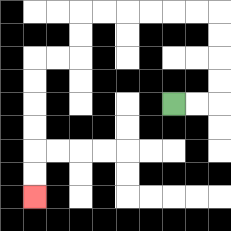{'start': '[7, 4]', 'end': '[1, 8]', 'path_directions': 'R,R,U,U,U,U,L,L,L,L,L,L,D,D,L,L,D,D,D,D,D,D', 'path_coordinates': '[[7, 4], [8, 4], [9, 4], [9, 3], [9, 2], [9, 1], [9, 0], [8, 0], [7, 0], [6, 0], [5, 0], [4, 0], [3, 0], [3, 1], [3, 2], [2, 2], [1, 2], [1, 3], [1, 4], [1, 5], [1, 6], [1, 7], [1, 8]]'}